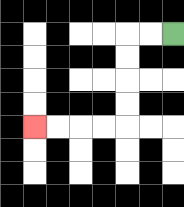{'start': '[7, 1]', 'end': '[1, 5]', 'path_directions': 'L,L,D,D,D,D,L,L,L,L', 'path_coordinates': '[[7, 1], [6, 1], [5, 1], [5, 2], [5, 3], [5, 4], [5, 5], [4, 5], [3, 5], [2, 5], [1, 5]]'}